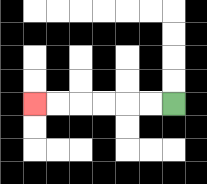{'start': '[7, 4]', 'end': '[1, 4]', 'path_directions': 'L,L,L,L,L,L', 'path_coordinates': '[[7, 4], [6, 4], [5, 4], [4, 4], [3, 4], [2, 4], [1, 4]]'}